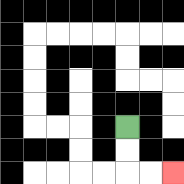{'start': '[5, 5]', 'end': '[7, 7]', 'path_directions': 'D,D,R,R', 'path_coordinates': '[[5, 5], [5, 6], [5, 7], [6, 7], [7, 7]]'}